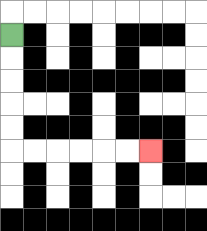{'start': '[0, 1]', 'end': '[6, 6]', 'path_directions': 'D,D,D,D,D,R,R,R,R,R,R', 'path_coordinates': '[[0, 1], [0, 2], [0, 3], [0, 4], [0, 5], [0, 6], [1, 6], [2, 6], [3, 6], [4, 6], [5, 6], [6, 6]]'}